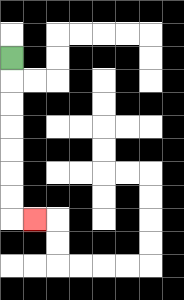{'start': '[0, 2]', 'end': '[1, 9]', 'path_directions': 'D,D,D,D,D,D,D,R', 'path_coordinates': '[[0, 2], [0, 3], [0, 4], [0, 5], [0, 6], [0, 7], [0, 8], [0, 9], [1, 9]]'}